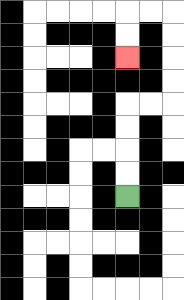{'start': '[5, 8]', 'end': '[5, 2]', 'path_directions': 'U,U,U,U,R,R,U,U,U,U,L,L,D,D', 'path_coordinates': '[[5, 8], [5, 7], [5, 6], [5, 5], [5, 4], [6, 4], [7, 4], [7, 3], [7, 2], [7, 1], [7, 0], [6, 0], [5, 0], [5, 1], [5, 2]]'}